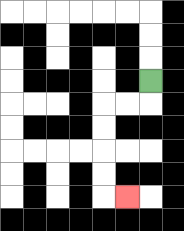{'start': '[6, 3]', 'end': '[5, 8]', 'path_directions': 'D,L,L,D,D,D,D,R', 'path_coordinates': '[[6, 3], [6, 4], [5, 4], [4, 4], [4, 5], [4, 6], [4, 7], [4, 8], [5, 8]]'}